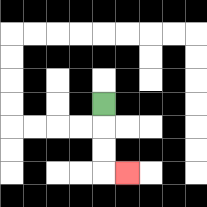{'start': '[4, 4]', 'end': '[5, 7]', 'path_directions': 'D,D,D,R', 'path_coordinates': '[[4, 4], [4, 5], [4, 6], [4, 7], [5, 7]]'}